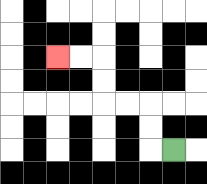{'start': '[7, 6]', 'end': '[2, 2]', 'path_directions': 'L,U,U,L,L,U,U,L,L', 'path_coordinates': '[[7, 6], [6, 6], [6, 5], [6, 4], [5, 4], [4, 4], [4, 3], [4, 2], [3, 2], [2, 2]]'}